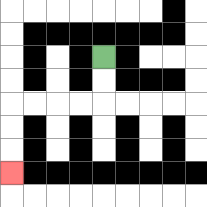{'start': '[4, 2]', 'end': '[0, 7]', 'path_directions': 'D,D,L,L,L,L,D,D,D', 'path_coordinates': '[[4, 2], [4, 3], [4, 4], [3, 4], [2, 4], [1, 4], [0, 4], [0, 5], [0, 6], [0, 7]]'}